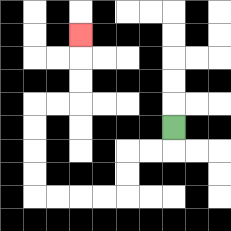{'start': '[7, 5]', 'end': '[3, 1]', 'path_directions': 'D,L,L,D,D,L,L,L,L,U,U,U,U,R,R,U,U,U', 'path_coordinates': '[[7, 5], [7, 6], [6, 6], [5, 6], [5, 7], [5, 8], [4, 8], [3, 8], [2, 8], [1, 8], [1, 7], [1, 6], [1, 5], [1, 4], [2, 4], [3, 4], [3, 3], [3, 2], [3, 1]]'}